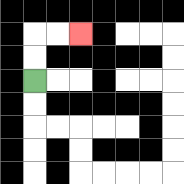{'start': '[1, 3]', 'end': '[3, 1]', 'path_directions': 'U,U,R,R', 'path_coordinates': '[[1, 3], [1, 2], [1, 1], [2, 1], [3, 1]]'}